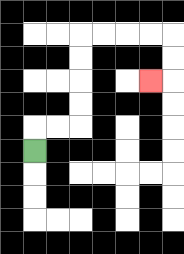{'start': '[1, 6]', 'end': '[6, 3]', 'path_directions': 'U,R,R,U,U,U,U,R,R,R,R,D,D,L', 'path_coordinates': '[[1, 6], [1, 5], [2, 5], [3, 5], [3, 4], [3, 3], [3, 2], [3, 1], [4, 1], [5, 1], [6, 1], [7, 1], [7, 2], [7, 3], [6, 3]]'}